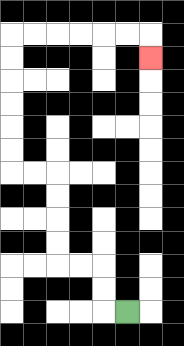{'start': '[5, 13]', 'end': '[6, 2]', 'path_directions': 'L,U,U,L,L,U,U,U,U,L,L,U,U,U,U,U,U,R,R,R,R,R,R,D', 'path_coordinates': '[[5, 13], [4, 13], [4, 12], [4, 11], [3, 11], [2, 11], [2, 10], [2, 9], [2, 8], [2, 7], [1, 7], [0, 7], [0, 6], [0, 5], [0, 4], [0, 3], [0, 2], [0, 1], [1, 1], [2, 1], [3, 1], [4, 1], [5, 1], [6, 1], [6, 2]]'}